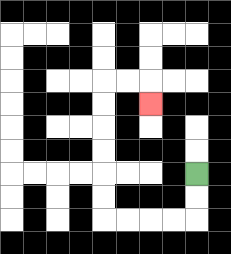{'start': '[8, 7]', 'end': '[6, 4]', 'path_directions': 'D,D,L,L,L,L,U,U,U,U,U,U,R,R,D', 'path_coordinates': '[[8, 7], [8, 8], [8, 9], [7, 9], [6, 9], [5, 9], [4, 9], [4, 8], [4, 7], [4, 6], [4, 5], [4, 4], [4, 3], [5, 3], [6, 3], [6, 4]]'}